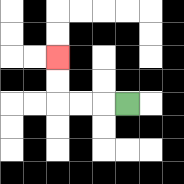{'start': '[5, 4]', 'end': '[2, 2]', 'path_directions': 'L,L,L,U,U', 'path_coordinates': '[[5, 4], [4, 4], [3, 4], [2, 4], [2, 3], [2, 2]]'}